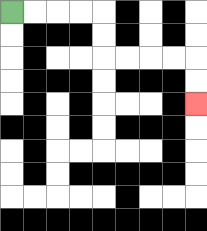{'start': '[0, 0]', 'end': '[8, 4]', 'path_directions': 'R,R,R,R,D,D,R,R,R,R,D,D', 'path_coordinates': '[[0, 0], [1, 0], [2, 0], [3, 0], [4, 0], [4, 1], [4, 2], [5, 2], [6, 2], [7, 2], [8, 2], [8, 3], [8, 4]]'}